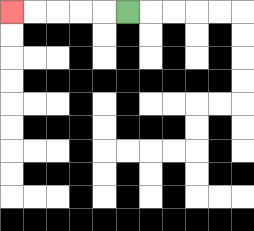{'start': '[5, 0]', 'end': '[0, 0]', 'path_directions': 'L,L,L,L,L', 'path_coordinates': '[[5, 0], [4, 0], [3, 0], [2, 0], [1, 0], [0, 0]]'}